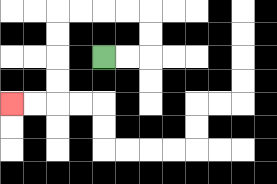{'start': '[4, 2]', 'end': '[0, 4]', 'path_directions': 'R,R,U,U,L,L,L,L,D,D,D,D,L,L', 'path_coordinates': '[[4, 2], [5, 2], [6, 2], [6, 1], [6, 0], [5, 0], [4, 0], [3, 0], [2, 0], [2, 1], [2, 2], [2, 3], [2, 4], [1, 4], [0, 4]]'}